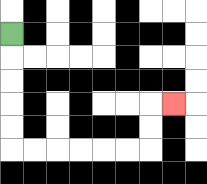{'start': '[0, 1]', 'end': '[7, 4]', 'path_directions': 'D,D,D,D,D,R,R,R,R,R,R,U,U,R', 'path_coordinates': '[[0, 1], [0, 2], [0, 3], [0, 4], [0, 5], [0, 6], [1, 6], [2, 6], [3, 6], [4, 6], [5, 6], [6, 6], [6, 5], [6, 4], [7, 4]]'}